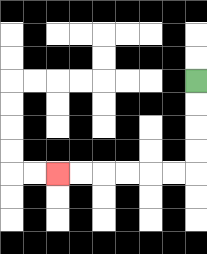{'start': '[8, 3]', 'end': '[2, 7]', 'path_directions': 'D,D,D,D,L,L,L,L,L,L', 'path_coordinates': '[[8, 3], [8, 4], [8, 5], [8, 6], [8, 7], [7, 7], [6, 7], [5, 7], [4, 7], [3, 7], [2, 7]]'}